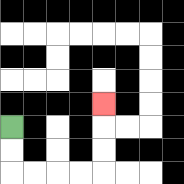{'start': '[0, 5]', 'end': '[4, 4]', 'path_directions': 'D,D,R,R,R,R,U,U,U', 'path_coordinates': '[[0, 5], [0, 6], [0, 7], [1, 7], [2, 7], [3, 7], [4, 7], [4, 6], [4, 5], [4, 4]]'}